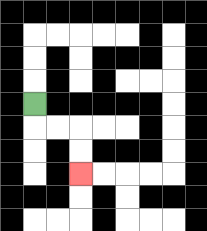{'start': '[1, 4]', 'end': '[3, 7]', 'path_directions': 'D,R,R,D,D', 'path_coordinates': '[[1, 4], [1, 5], [2, 5], [3, 5], [3, 6], [3, 7]]'}